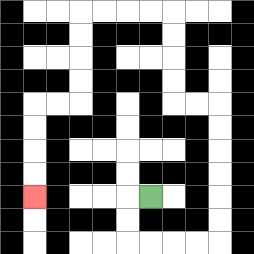{'start': '[6, 8]', 'end': '[1, 8]', 'path_directions': 'L,D,D,R,R,R,R,U,U,U,U,U,U,L,L,U,U,U,U,L,L,L,L,D,D,D,D,L,L,D,D,D,D', 'path_coordinates': '[[6, 8], [5, 8], [5, 9], [5, 10], [6, 10], [7, 10], [8, 10], [9, 10], [9, 9], [9, 8], [9, 7], [9, 6], [9, 5], [9, 4], [8, 4], [7, 4], [7, 3], [7, 2], [7, 1], [7, 0], [6, 0], [5, 0], [4, 0], [3, 0], [3, 1], [3, 2], [3, 3], [3, 4], [2, 4], [1, 4], [1, 5], [1, 6], [1, 7], [1, 8]]'}